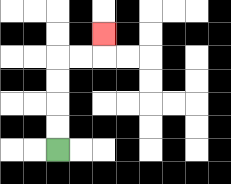{'start': '[2, 6]', 'end': '[4, 1]', 'path_directions': 'U,U,U,U,R,R,U', 'path_coordinates': '[[2, 6], [2, 5], [2, 4], [2, 3], [2, 2], [3, 2], [4, 2], [4, 1]]'}